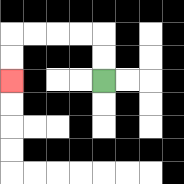{'start': '[4, 3]', 'end': '[0, 3]', 'path_directions': 'U,U,L,L,L,L,D,D', 'path_coordinates': '[[4, 3], [4, 2], [4, 1], [3, 1], [2, 1], [1, 1], [0, 1], [0, 2], [0, 3]]'}